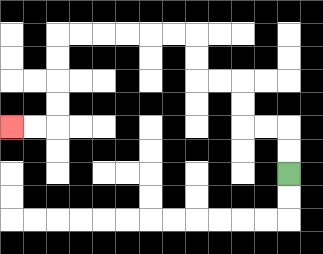{'start': '[12, 7]', 'end': '[0, 5]', 'path_directions': 'U,U,L,L,U,U,L,L,U,U,L,L,L,L,L,L,D,D,D,D,L,L', 'path_coordinates': '[[12, 7], [12, 6], [12, 5], [11, 5], [10, 5], [10, 4], [10, 3], [9, 3], [8, 3], [8, 2], [8, 1], [7, 1], [6, 1], [5, 1], [4, 1], [3, 1], [2, 1], [2, 2], [2, 3], [2, 4], [2, 5], [1, 5], [0, 5]]'}